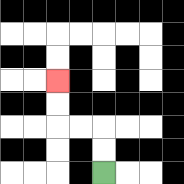{'start': '[4, 7]', 'end': '[2, 3]', 'path_directions': 'U,U,L,L,U,U', 'path_coordinates': '[[4, 7], [4, 6], [4, 5], [3, 5], [2, 5], [2, 4], [2, 3]]'}